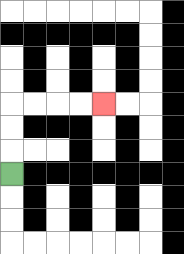{'start': '[0, 7]', 'end': '[4, 4]', 'path_directions': 'U,U,U,R,R,R,R', 'path_coordinates': '[[0, 7], [0, 6], [0, 5], [0, 4], [1, 4], [2, 4], [3, 4], [4, 4]]'}